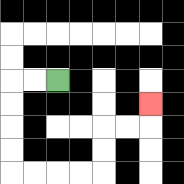{'start': '[2, 3]', 'end': '[6, 4]', 'path_directions': 'L,L,D,D,D,D,R,R,R,R,U,U,R,R,U', 'path_coordinates': '[[2, 3], [1, 3], [0, 3], [0, 4], [0, 5], [0, 6], [0, 7], [1, 7], [2, 7], [3, 7], [4, 7], [4, 6], [4, 5], [5, 5], [6, 5], [6, 4]]'}